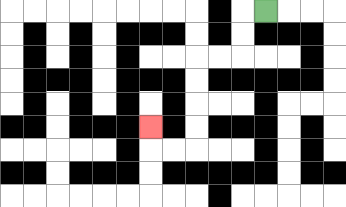{'start': '[11, 0]', 'end': '[6, 5]', 'path_directions': 'L,D,D,L,L,D,D,D,D,L,L,U', 'path_coordinates': '[[11, 0], [10, 0], [10, 1], [10, 2], [9, 2], [8, 2], [8, 3], [8, 4], [8, 5], [8, 6], [7, 6], [6, 6], [6, 5]]'}